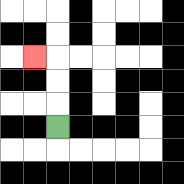{'start': '[2, 5]', 'end': '[1, 2]', 'path_directions': 'U,U,U,L', 'path_coordinates': '[[2, 5], [2, 4], [2, 3], [2, 2], [1, 2]]'}